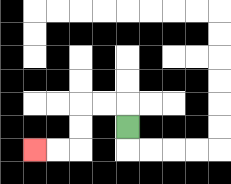{'start': '[5, 5]', 'end': '[1, 6]', 'path_directions': 'U,L,L,D,D,L,L', 'path_coordinates': '[[5, 5], [5, 4], [4, 4], [3, 4], [3, 5], [3, 6], [2, 6], [1, 6]]'}